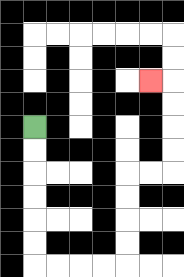{'start': '[1, 5]', 'end': '[6, 3]', 'path_directions': 'D,D,D,D,D,D,R,R,R,R,U,U,U,U,R,R,U,U,U,U,L', 'path_coordinates': '[[1, 5], [1, 6], [1, 7], [1, 8], [1, 9], [1, 10], [1, 11], [2, 11], [3, 11], [4, 11], [5, 11], [5, 10], [5, 9], [5, 8], [5, 7], [6, 7], [7, 7], [7, 6], [7, 5], [7, 4], [7, 3], [6, 3]]'}